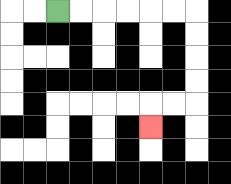{'start': '[2, 0]', 'end': '[6, 5]', 'path_directions': 'R,R,R,R,R,R,D,D,D,D,L,L,D', 'path_coordinates': '[[2, 0], [3, 0], [4, 0], [5, 0], [6, 0], [7, 0], [8, 0], [8, 1], [8, 2], [8, 3], [8, 4], [7, 4], [6, 4], [6, 5]]'}